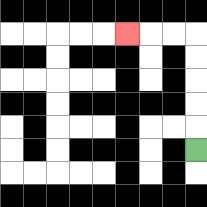{'start': '[8, 6]', 'end': '[5, 1]', 'path_directions': 'U,U,U,U,U,L,L,L', 'path_coordinates': '[[8, 6], [8, 5], [8, 4], [8, 3], [8, 2], [8, 1], [7, 1], [6, 1], [5, 1]]'}